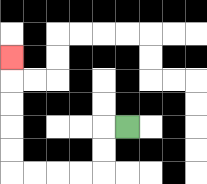{'start': '[5, 5]', 'end': '[0, 2]', 'path_directions': 'L,D,D,L,L,L,L,U,U,U,U,U', 'path_coordinates': '[[5, 5], [4, 5], [4, 6], [4, 7], [3, 7], [2, 7], [1, 7], [0, 7], [0, 6], [0, 5], [0, 4], [0, 3], [0, 2]]'}